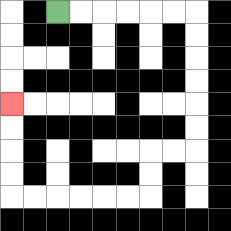{'start': '[2, 0]', 'end': '[0, 4]', 'path_directions': 'R,R,R,R,R,R,D,D,D,D,D,D,L,L,D,D,L,L,L,L,L,L,U,U,U,U', 'path_coordinates': '[[2, 0], [3, 0], [4, 0], [5, 0], [6, 0], [7, 0], [8, 0], [8, 1], [8, 2], [8, 3], [8, 4], [8, 5], [8, 6], [7, 6], [6, 6], [6, 7], [6, 8], [5, 8], [4, 8], [3, 8], [2, 8], [1, 8], [0, 8], [0, 7], [0, 6], [0, 5], [0, 4]]'}